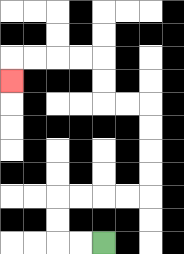{'start': '[4, 10]', 'end': '[0, 3]', 'path_directions': 'L,L,U,U,R,R,R,R,U,U,U,U,L,L,U,U,L,L,L,L,D', 'path_coordinates': '[[4, 10], [3, 10], [2, 10], [2, 9], [2, 8], [3, 8], [4, 8], [5, 8], [6, 8], [6, 7], [6, 6], [6, 5], [6, 4], [5, 4], [4, 4], [4, 3], [4, 2], [3, 2], [2, 2], [1, 2], [0, 2], [0, 3]]'}